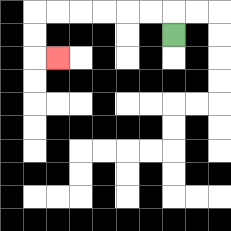{'start': '[7, 1]', 'end': '[2, 2]', 'path_directions': 'U,L,L,L,L,L,L,D,D,R', 'path_coordinates': '[[7, 1], [7, 0], [6, 0], [5, 0], [4, 0], [3, 0], [2, 0], [1, 0], [1, 1], [1, 2], [2, 2]]'}